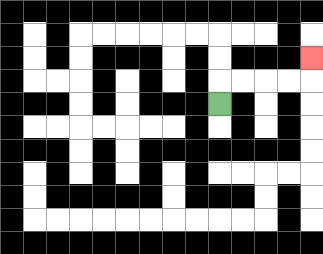{'start': '[9, 4]', 'end': '[13, 2]', 'path_directions': 'U,R,R,R,R,U', 'path_coordinates': '[[9, 4], [9, 3], [10, 3], [11, 3], [12, 3], [13, 3], [13, 2]]'}